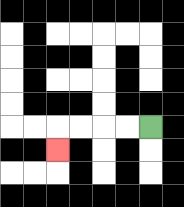{'start': '[6, 5]', 'end': '[2, 6]', 'path_directions': 'L,L,L,L,D', 'path_coordinates': '[[6, 5], [5, 5], [4, 5], [3, 5], [2, 5], [2, 6]]'}